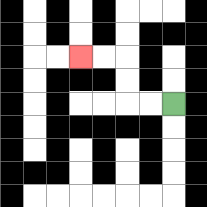{'start': '[7, 4]', 'end': '[3, 2]', 'path_directions': 'L,L,U,U,L,L', 'path_coordinates': '[[7, 4], [6, 4], [5, 4], [5, 3], [5, 2], [4, 2], [3, 2]]'}